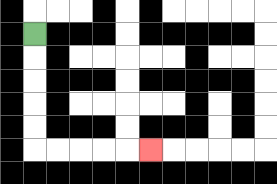{'start': '[1, 1]', 'end': '[6, 6]', 'path_directions': 'D,D,D,D,D,R,R,R,R,R', 'path_coordinates': '[[1, 1], [1, 2], [1, 3], [1, 4], [1, 5], [1, 6], [2, 6], [3, 6], [4, 6], [5, 6], [6, 6]]'}